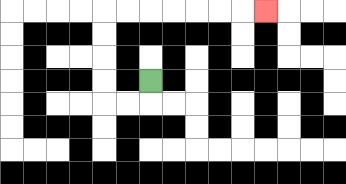{'start': '[6, 3]', 'end': '[11, 0]', 'path_directions': 'D,L,L,U,U,U,U,R,R,R,R,R,R,R', 'path_coordinates': '[[6, 3], [6, 4], [5, 4], [4, 4], [4, 3], [4, 2], [4, 1], [4, 0], [5, 0], [6, 0], [7, 0], [8, 0], [9, 0], [10, 0], [11, 0]]'}